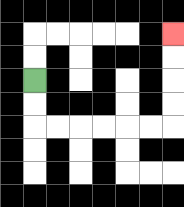{'start': '[1, 3]', 'end': '[7, 1]', 'path_directions': 'D,D,R,R,R,R,R,R,U,U,U,U', 'path_coordinates': '[[1, 3], [1, 4], [1, 5], [2, 5], [3, 5], [4, 5], [5, 5], [6, 5], [7, 5], [7, 4], [7, 3], [7, 2], [7, 1]]'}